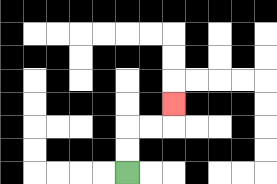{'start': '[5, 7]', 'end': '[7, 4]', 'path_directions': 'U,U,R,R,U', 'path_coordinates': '[[5, 7], [5, 6], [5, 5], [6, 5], [7, 5], [7, 4]]'}